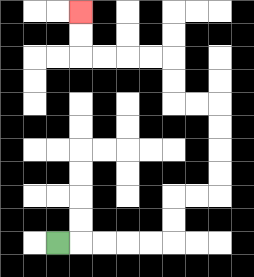{'start': '[2, 10]', 'end': '[3, 0]', 'path_directions': 'R,R,R,R,R,U,U,R,R,U,U,U,U,L,L,U,U,L,L,L,L,U,U', 'path_coordinates': '[[2, 10], [3, 10], [4, 10], [5, 10], [6, 10], [7, 10], [7, 9], [7, 8], [8, 8], [9, 8], [9, 7], [9, 6], [9, 5], [9, 4], [8, 4], [7, 4], [7, 3], [7, 2], [6, 2], [5, 2], [4, 2], [3, 2], [3, 1], [3, 0]]'}